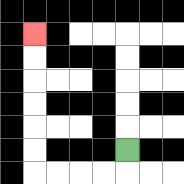{'start': '[5, 6]', 'end': '[1, 1]', 'path_directions': 'D,L,L,L,L,U,U,U,U,U,U', 'path_coordinates': '[[5, 6], [5, 7], [4, 7], [3, 7], [2, 7], [1, 7], [1, 6], [1, 5], [1, 4], [1, 3], [1, 2], [1, 1]]'}